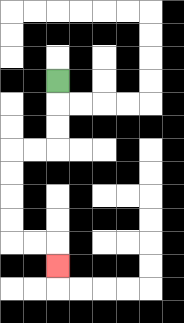{'start': '[2, 3]', 'end': '[2, 11]', 'path_directions': 'D,D,D,L,L,D,D,D,D,R,R,D', 'path_coordinates': '[[2, 3], [2, 4], [2, 5], [2, 6], [1, 6], [0, 6], [0, 7], [0, 8], [0, 9], [0, 10], [1, 10], [2, 10], [2, 11]]'}